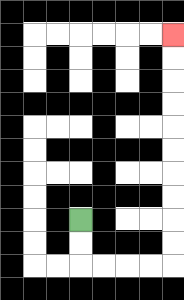{'start': '[3, 9]', 'end': '[7, 1]', 'path_directions': 'D,D,R,R,R,R,U,U,U,U,U,U,U,U,U,U', 'path_coordinates': '[[3, 9], [3, 10], [3, 11], [4, 11], [5, 11], [6, 11], [7, 11], [7, 10], [7, 9], [7, 8], [7, 7], [7, 6], [7, 5], [7, 4], [7, 3], [7, 2], [7, 1]]'}